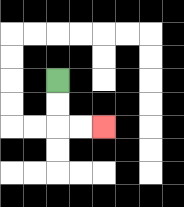{'start': '[2, 3]', 'end': '[4, 5]', 'path_directions': 'D,D,R,R', 'path_coordinates': '[[2, 3], [2, 4], [2, 5], [3, 5], [4, 5]]'}